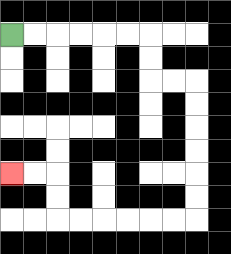{'start': '[0, 1]', 'end': '[0, 7]', 'path_directions': 'R,R,R,R,R,R,D,D,R,R,D,D,D,D,D,D,L,L,L,L,L,L,U,U,L,L', 'path_coordinates': '[[0, 1], [1, 1], [2, 1], [3, 1], [4, 1], [5, 1], [6, 1], [6, 2], [6, 3], [7, 3], [8, 3], [8, 4], [8, 5], [8, 6], [8, 7], [8, 8], [8, 9], [7, 9], [6, 9], [5, 9], [4, 9], [3, 9], [2, 9], [2, 8], [2, 7], [1, 7], [0, 7]]'}